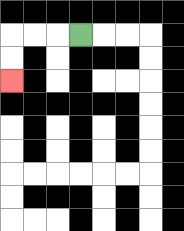{'start': '[3, 1]', 'end': '[0, 3]', 'path_directions': 'L,L,L,D,D', 'path_coordinates': '[[3, 1], [2, 1], [1, 1], [0, 1], [0, 2], [0, 3]]'}